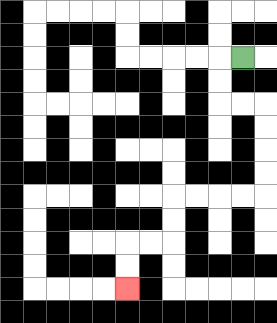{'start': '[10, 2]', 'end': '[5, 12]', 'path_directions': 'L,D,D,R,R,D,D,D,D,L,L,L,L,D,D,L,L,D,D', 'path_coordinates': '[[10, 2], [9, 2], [9, 3], [9, 4], [10, 4], [11, 4], [11, 5], [11, 6], [11, 7], [11, 8], [10, 8], [9, 8], [8, 8], [7, 8], [7, 9], [7, 10], [6, 10], [5, 10], [5, 11], [5, 12]]'}